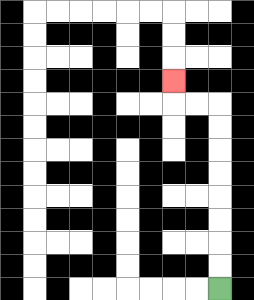{'start': '[9, 12]', 'end': '[7, 3]', 'path_directions': 'U,U,U,U,U,U,U,U,L,L,U', 'path_coordinates': '[[9, 12], [9, 11], [9, 10], [9, 9], [9, 8], [9, 7], [9, 6], [9, 5], [9, 4], [8, 4], [7, 4], [7, 3]]'}